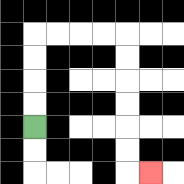{'start': '[1, 5]', 'end': '[6, 7]', 'path_directions': 'U,U,U,U,R,R,R,R,D,D,D,D,D,D,R', 'path_coordinates': '[[1, 5], [1, 4], [1, 3], [1, 2], [1, 1], [2, 1], [3, 1], [4, 1], [5, 1], [5, 2], [5, 3], [5, 4], [5, 5], [5, 6], [5, 7], [6, 7]]'}